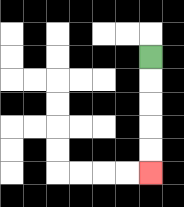{'start': '[6, 2]', 'end': '[6, 7]', 'path_directions': 'D,D,D,D,D', 'path_coordinates': '[[6, 2], [6, 3], [6, 4], [6, 5], [6, 6], [6, 7]]'}